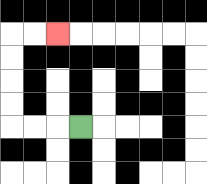{'start': '[3, 5]', 'end': '[2, 1]', 'path_directions': 'L,L,L,U,U,U,U,R,R', 'path_coordinates': '[[3, 5], [2, 5], [1, 5], [0, 5], [0, 4], [0, 3], [0, 2], [0, 1], [1, 1], [2, 1]]'}